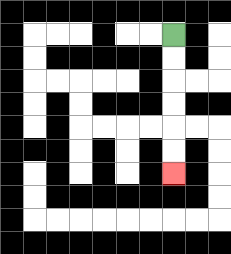{'start': '[7, 1]', 'end': '[7, 7]', 'path_directions': 'D,D,D,D,D,D', 'path_coordinates': '[[7, 1], [7, 2], [7, 3], [7, 4], [7, 5], [7, 6], [7, 7]]'}